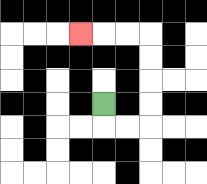{'start': '[4, 4]', 'end': '[3, 1]', 'path_directions': 'D,R,R,U,U,U,U,L,L,L', 'path_coordinates': '[[4, 4], [4, 5], [5, 5], [6, 5], [6, 4], [6, 3], [6, 2], [6, 1], [5, 1], [4, 1], [3, 1]]'}